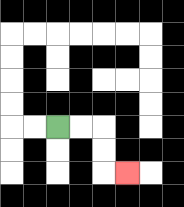{'start': '[2, 5]', 'end': '[5, 7]', 'path_directions': 'R,R,D,D,R', 'path_coordinates': '[[2, 5], [3, 5], [4, 5], [4, 6], [4, 7], [5, 7]]'}